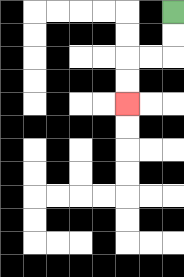{'start': '[7, 0]', 'end': '[5, 4]', 'path_directions': 'D,D,L,L,D,D', 'path_coordinates': '[[7, 0], [7, 1], [7, 2], [6, 2], [5, 2], [5, 3], [5, 4]]'}